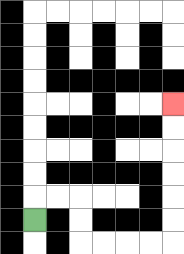{'start': '[1, 9]', 'end': '[7, 4]', 'path_directions': 'U,R,R,D,D,R,R,R,R,U,U,U,U,U,U', 'path_coordinates': '[[1, 9], [1, 8], [2, 8], [3, 8], [3, 9], [3, 10], [4, 10], [5, 10], [6, 10], [7, 10], [7, 9], [7, 8], [7, 7], [7, 6], [7, 5], [7, 4]]'}